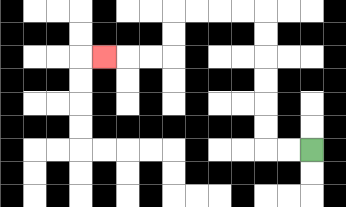{'start': '[13, 6]', 'end': '[4, 2]', 'path_directions': 'L,L,U,U,U,U,U,U,L,L,L,L,D,D,L,L,L', 'path_coordinates': '[[13, 6], [12, 6], [11, 6], [11, 5], [11, 4], [11, 3], [11, 2], [11, 1], [11, 0], [10, 0], [9, 0], [8, 0], [7, 0], [7, 1], [7, 2], [6, 2], [5, 2], [4, 2]]'}